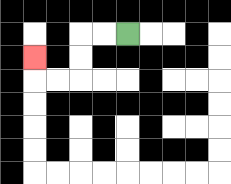{'start': '[5, 1]', 'end': '[1, 2]', 'path_directions': 'L,L,D,D,L,L,U', 'path_coordinates': '[[5, 1], [4, 1], [3, 1], [3, 2], [3, 3], [2, 3], [1, 3], [1, 2]]'}